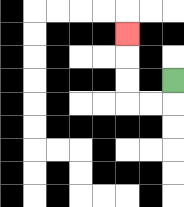{'start': '[7, 3]', 'end': '[5, 1]', 'path_directions': 'D,L,L,U,U,U', 'path_coordinates': '[[7, 3], [7, 4], [6, 4], [5, 4], [5, 3], [5, 2], [5, 1]]'}